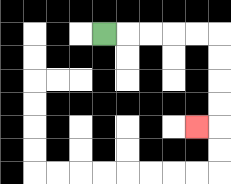{'start': '[4, 1]', 'end': '[8, 5]', 'path_directions': 'R,R,R,R,R,D,D,D,D,L', 'path_coordinates': '[[4, 1], [5, 1], [6, 1], [7, 1], [8, 1], [9, 1], [9, 2], [9, 3], [9, 4], [9, 5], [8, 5]]'}